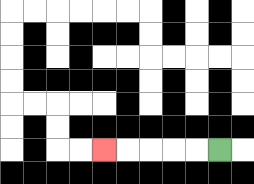{'start': '[9, 6]', 'end': '[4, 6]', 'path_directions': 'L,L,L,L,L', 'path_coordinates': '[[9, 6], [8, 6], [7, 6], [6, 6], [5, 6], [4, 6]]'}